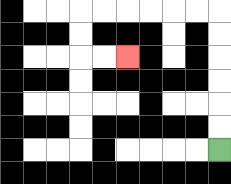{'start': '[9, 6]', 'end': '[5, 2]', 'path_directions': 'U,U,U,U,U,U,L,L,L,L,L,L,D,D,R,R', 'path_coordinates': '[[9, 6], [9, 5], [9, 4], [9, 3], [9, 2], [9, 1], [9, 0], [8, 0], [7, 0], [6, 0], [5, 0], [4, 0], [3, 0], [3, 1], [3, 2], [4, 2], [5, 2]]'}